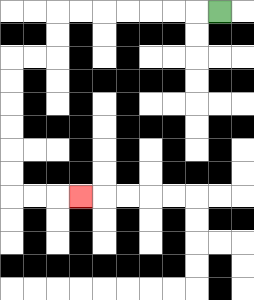{'start': '[9, 0]', 'end': '[3, 8]', 'path_directions': 'L,L,L,L,L,L,L,D,D,L,L,D,D,D,D,D,D,R,R,R', 'path_coordinates': '[[9, 0], [8, 0], [7, 0], [6, 0], [5, 0], [4, 0], [3, 0], [2, 0], [2, 1], [2, 2], [1, 2], [0, 2], [0, 3], [0, 4], [0, 5], [0, 6], [0, 7], [0, 8], [1, 8], [2, 8], [3, 8]]'}